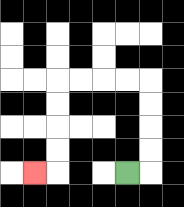{'start': '[5, 7]', 'end': '[1, 7]', 'path_directions': 'R,U,U,U,U,L,L,L,L,D,D,D,D,L', 'path_coordinates': '[[5, 7], [6, 7], [6, 6], [6, 5], [6, 4], [6, 3], [5, 3], [4, 3], [3, 3], [2, 3], [2, 4], [2, 5], [2, 6], [2, 7], [1, 7]]'}